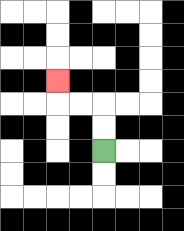{'start': '[4, 6]', 'end': '[2, 3]', 'path_directions': 'U,U,L,L,U', 'path_coordinates': '[[4, 6], [4, 5], [4, 4], [3, 4], [2, 4], [2, 3]]'}